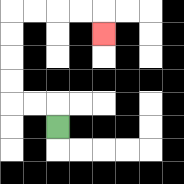{'start': '[2, 5]', 'end': '[4, 1]', 'path_directions': 'U,L,L,U,U,U,U,R,R,R,R,D', 'path_coordinates': '[[2, 5], [2, 4], [1, 4], [0, 4], [0, 3], [0, 2], [0, 1], [0, 0], [1, 0], [2, 0], [3, 0], [4, 0], [4, 1]]'}